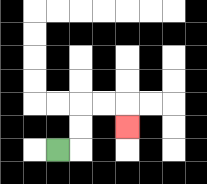{'start': '[2, 6]', 'end': '[5, 5]', 'path_directions': 'R,U,U,R,R,D', 'path_coordinates': '[[2, 6], [3, 6], [3, 5], [3, 4], [4, 4], [5, 4], [5, 5]]'}